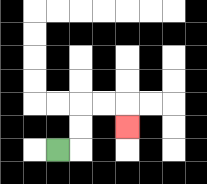{'start': '[2, 6]', 'end': '[5, 5]', 'path_directions': 'R,U,U,R,R,D', 'path_coordinates': '[[2, 6], [3, 6], [3, 5], [3, 4], [4, 4], [5, 4], [5, 5]]'}